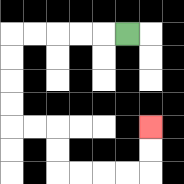{'start': '[5, 1]', 'end': '[6, 5]', 'path_directions': 'L,L,L,L,L,D,D,D,D,R,R,D,D,R,R,R,R,U,U', 'path_coordinates': '[[5, 1], [4, 1], [3, 1], [2, 1], [1, 1], [0, 1], [0, 2], [0, 3], [0, 4], [0, 5], [1, 5], [2, 5], [2, 6], [2, 7], [3, 7], [4, 7], [5, 7], [6, 7], [6, 6], [6, 5]]'}